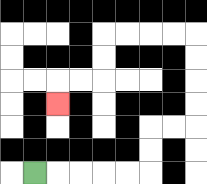{'start': '[1, 7]', 'end': '[2, 4]', 'path_directions': 'R,R,R,R,R,U,U,R,R,U,U,U,U,L,L,L,L,D,D,L,L,D', 'path_coordinates': '[[1, 7], [2, 7], [3, 7], [4, 7], [5, 7], [6, 7], [6, 6], [6, 5], [7, 5], [8, 5], [8, 4], [8, 3], [8, 2], [8, 1], [7, 1], [6, 1], [5, 1], [4, 1], [4, 2], [4, 3], [3, 3], [2, 3], [2, 4]]'}